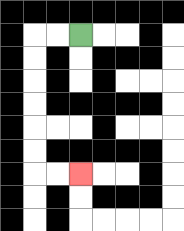{'start': '[3, 1]', 'end': '[3, 7]', 'path_directions': 'L,L,D,D,D,D,D,D,R,R', 'path_coordinates': '[[3, 1], [2, 1], [1, 1], [1, 2], [1, 3], [1, 4], [1, 5], [1, 6], [1, 7], [2, 7], [3, 7]]'}